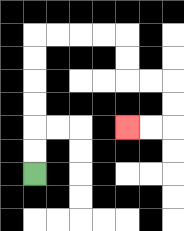{'start': '[1, 7]', 'end': '[5, 5]', 'path_directions': 'U,U,U,U,U,U,R,R,R,R,D,D,R,R,D,D,L,L', 'path_coordinates': '[[1, 7], [1, 6], [1, 5], [1, 4], [1, 3], [1, 2], [1, 1], [2, 1], [3, 1], [4, 1], [5, 1], [5, 2], [5, 3], [6, 3], [7, 3], [7, 4], [7, 5], [6, 5], [5, 5]]'}